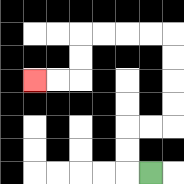{'start': '[6, 7]', 'end': '[1, 3]', 'path_directions': 'L,U,U,R,R,U,U,U,U,L,L,L,L,D,D,L,L', 'path_coordinates': '[[6, 7], [5, 7], [5, 6], [5, 5], [6, 5], [7, 5], [7, 4], [7, 3], [7, 2], [7, 1], [6, 1], [5, 1], [4, 1], [3, 1], [3, 2], [3, 3], [2, 3], [1, 3]]'}